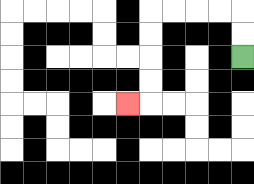{'start': '[10, 2]', 'end': '[5, 4]', 'path_directions': 'U,U,L,L,L,L,D,D,D,D,L', 'path_coordinates': '[[10, 2], [10, 1], [10, 0], [9, 0], [8, 0], [7, 0], [6, 0], [6, 1], [6, 2], [6, 3], [6, 4], [5, 4]]'}